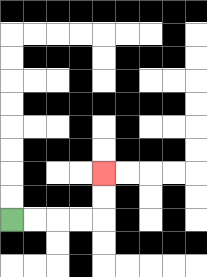{'start': '[0, 9]', 'end': '[4, 7]', 'path_directions': 'R,R,R,R,U,U', 'path_coordinates': '[[0, 9], [1, 9], [2, 9], [3, 9], [4, 9], [4, 8], [4, 7]]'}